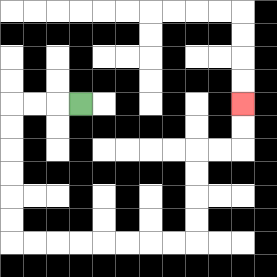{'start': '[3, 4]', 'end': '[10, 4]', 'path_directions': 'L,L,L,D,D,D,D,D,D,R,R,R,R,R,R,R,R,U,U,U,U,R,R,U,U', 'path_coordinates': '[[3, 4], [2, 4], [1, 4], [0, 4], [0, 5], [0, 6], [0, 7], [0, 8], [0, 9], [0, 10], [1, 10], [2, 10], [3, 10], [4, 10], [5, 10], [6, 10], [7, 10], [8, 10], [8, 9], [8, 8], [8, 7], [8, 6], [9, 6], [10, 6], [10, 5], [10, 4]]'}